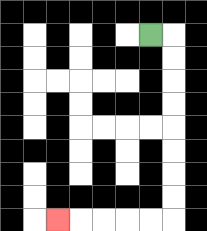{'start': '[6, 1]', 'end': '[2, 9]', 'path_directions': 'R,D,D,D,D,D,D,D,D,L,L,L,L,L', 'path_coordinates': '[[6, 1], [7, 1], [7, 2], [7, 3], [7, 4], [7, 5], [7, 6], [7, 7], [7, 8], [7, 9], [6, 9], [5, 9], [4, 9], [3, 9], [2, 9]]'}